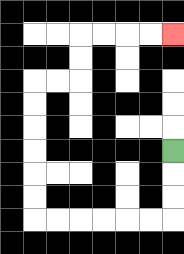{'start': '[7, 6]', 'end': '[7, 1]', 'path_directions': 'D,D,D,L,L,L,L,L,L,U,U,U,U,U,U,R,R,U,U,R,R,R,R', 'path_coordinates': '[[7, 6], [7, 7], [7, 8], [7, 9], [6, 9], [5, 9], [4, 9], [3, 9], [2, 9], [1, 9], [1, 8], [1, 7], [1, 6], [1, 5], [1, 4], [1, 3], [2, 3], [3, 3], [3, 2], [3, 1], [4, 1], [5, 1], [6, 1], [7, 1]]'}